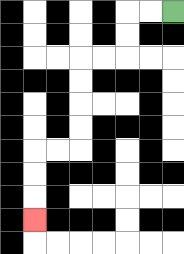{'start': '[7, 0]', 'end': '[1, 9]', 'path_directions': 'L,L,D,D,L,L,D,D,D,D,L,L,D,D,D', 'path_coordinates': '[[7, 0], [6, 0], [5, 0], [5, 1], [5, 2], [4, 2], [3, 2], [3, 3], [3, 4], [3, 5], [3, 6], [2, 6], [1, 6], [1, 7], [1, 8], [1, 9]]'}